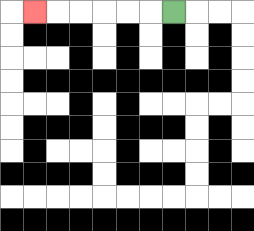{'start': '[7, 0]', 'end': '[1, 0]', 'path_directions': 'L,L,L,L,L,L', 'path_coordinates': '[[7, 0], [6, 0], [5, 0], [4, 0], [3, 0], [2, 0], [1, 0]]'}